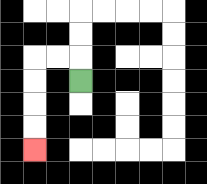{'start': '[3, 3]', 'end': '[1, 6]', 'path_directions': 'U,L,L,D,D,D,D', 'path_coordinates': '[[3, 3], [3, 2], [2, 2], [1, 2], [1, 3], [1, 4], [1, 5], [1, 6]]'}